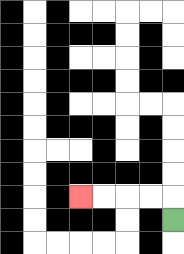{'start': '[7, 9]', 'end': '[3, 8]', 'path_directions': 'U,L,L,L,L', 'path_coordinates': '[[7, 9], [7, 8], [6, 8], [5, 8], [4, 8], [3, 8]]'}